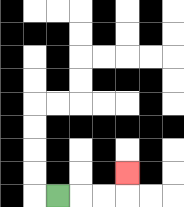{'start': '[2, 8]', 'end': '[5, 7]', 'path_directions': 'R,R,R,U', 'path_coordinates': '[[2, 8], [3, 8], [4, 8], [5, 8], [5, 7]]'}